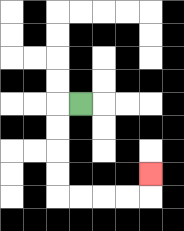{'start': '[3, 4]', 'end': '[6, 7]', 'path_directions': 'L,D,D,D,D,R,R,R,R,U', 'path_coordinates': '[[3, 4], [2, 4], [2, 5], [2, 6], [2, 7], [2, 8], [3, 8], [4, 8], [5, 8], [6, 8], [6, 7]]'}